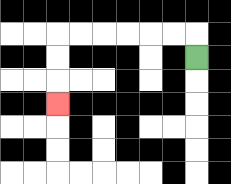{'start': '[8, 2]', 'end': '[2, 4]', 'path_directions': 'U,L,L,L,L,L,L,D,D,D', 'path_coordinates': '[[8, 2], [8, 1], [7, 1], [6, 1], [5, 1], [4, 1], [3, 1], [2, 1], [2, 2], [2, 3], [2, 4]]'}